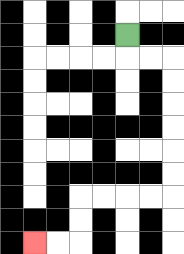{'start': '[5, 1]', 'end': '[1, 10]', 'path_directions': 'D,R,R,D,D,D,D,D,D,L,L,L,L,D,D,L,L', 'path_coordinates': '[[5, 1], [5, 2], [6, 2], [7, 2], [7, 3], [7, 4], [7, 5], [7, 6], [7, 7], [7, 8], [6, 8], [5, 8], [4, 8], [3, 8], [3, 9], [3, 10], [2, 10], [1, 10]]'}